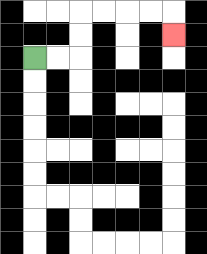{'start': '[1, 2]', 'end': '[7, 1]', 'path_directions': 'R,R,U,U,R,R,R,R,D', 'path_coordinates': '[[1, 2], [2, 2], [3, 2], [3, 1], [3, 0], [4, 0], [5, 0], [6, 0], [7, 0], [7, 1]]'}